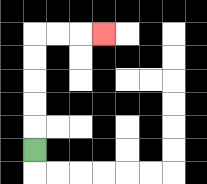{'start': '[1, 6]', 'end': '[4, 1]', 'path_directions': 'U,U,U,U,U,R,R,R', 'path_coordinates': '[[1, 6], [1, 5], [1, 4], [1, 3], [1, 2], [1, 1], [2, 1], [3, 1], [4, 1]]'}